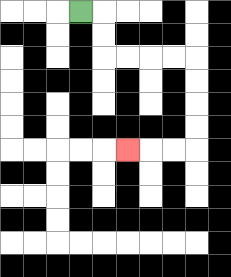{'start': '[3, 0]', 'end': '[5, 6]', 'path_directions': 'R,D,D,R,R,R,R,D,D,D,D,L,L,L', 'path_coordinates': '[[3, 0], [4, 0], [4, 1], [4, 2], [5, 2], [6, 2], [7, 2], [8, 2], [8, 3], [8, 4], [8, 5], [8, 6], [7, 6], [6, 6], [5, 6]]'}